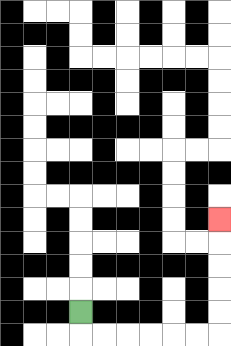{'start': '[3, 13]', 'end': '[9, 9]', 'path_directions': 'D,R,R,R,R,R,R,U,U,U,U,U', 'path_coordinates': '[[3, 13], [3, 14], [4, 14], [5, 14], [6, 14], [7, 14], [8, 14], [9, 14], [9, 13], [9, 12], [9, 11], [9, 10], [9, 9]]'}